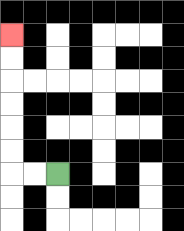{'start': '[2, 7]', 'end': '[0, 1]', 'path_directions': 'L,L,U,U,U,U,U,U', 'path_coordinates': '[[2, 7], [1, 7], [0, 7], [0, 6], [0, 5], [0, 4], [0, 3], [0, 2], [0, 1]]'}